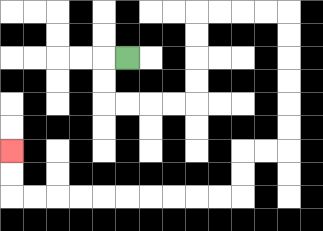{'start': '[5, 2]', 'end': '[0, 6]', 'path_directions': 'L,D,D,R,R,R,R,U,U,U,U,R,R,R,R,D,D,D,D,D,D,L,L,D,D,L,L,L,L,L,L,L,L,L,L,U,U', 'path_coordinates': '[[5, 2], [4, 2], [4, 3], [4, 4], [5, 4], [6, 4], [7, 4], [8, 4], [8, 3], [8, 2], [8, 1], [8, 0], [9, 0], [10, 0], [11, 0], [12, 0], [12, 1], [12, 2], [12, 3], [12, 4], [12, 5], [12, 6], [11, 6], [10, 6], [10, 7], [10, 8], [9, 8], [8, 8], [7, 8], [6, 8], [5, 8], [4, 8], [3, 8], [2, 8], [1, 8], [0, 8], [0, 7], [0, 6]]'}